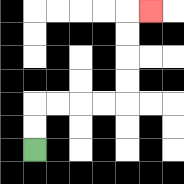{'start': '[1, 6]', 'end': '[6, 0]', 'path_directions': 'U,U,R,R,R,R,U,U,U,U,R', 'path_coordinates': '[[1, 6], [1, 5], [1, 4], [2, 4], [3, 4], [4, 4], [5, 4], [5, 3], [5, 2], [5, 1], [5, 0], [6, 0]]'}